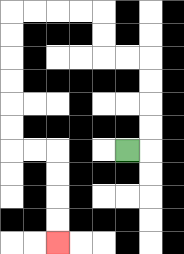{'start': '[5, 6]', 'end': '[2, 10]', 'path_directions': 'R,U,U,U,U,L,L,U,U,L,L,L,L,D,D,D,D,D,D,R,R,D,D,D,D', 'path_coordinates': '[[5, 6], [6, 6], [6, 5], [6, 4], [6, 3], [6, 2], [5, 2], [4, 2], [4, 1], [4, 0], [3, 0], [2, 0], [1, 0], [0, 0], [0, 1], [0, 2], [0, 3], [0, 4], [0, 5], [0, 6], [1, 6], [2, 6], [2, 7], [2, 8], [2, 9], [2, 10]]'}